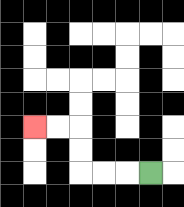{'start': '[6, 7]', 'end': '[1, 5]', 'path_directions': 'L,L,L,U,U,L,L', 'path_coordinates': '[[6, 7], [5, 7], [4, 7], [3, 7], [3, 6], [3, 5], [2, 5], [1, 5]]'}